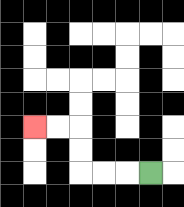{'start': '[6, 7]', 'end': '[1, 5]', 'path_directions': 'L,L,L,U,U,L,L', 'path_coordinates': '[[6, 7], [5, 7], [4, 7], [3, 7], [3, 6], [3, 5], [2, 5], [1, 5]]'}